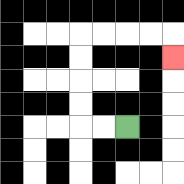{'start': '[5, 5]', 'end': '[7, 2]', 'path_directions': 'L,L,U,U,U,U,R,R,R,R,D', 'path_coordinates': '[[5, 5], [4, 5], [3, 5], [3, 4], [3, 3], [3, 2], [3, 1], [4, 1], [5, 1], [6, 1], [7, 1], [7, 2]]'}